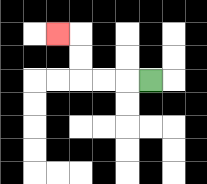{'start': '[6, 3]', 'end': '[2, 1]', 'path_directions': 'L,L,L,U,U,L', 'path_coordinates': '[[6, 3], [5, 3], [4, 3], [3, 3], [3, 2], [3, 1], [2, 1]]'}